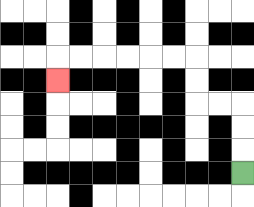{'start': '[10, 7]', 'end': '[2, 3]', 'path_directions': 'U,U,U,L,L,U,U,L,L,L,L,L,L,D', 'path_coordinates': '[[10, 7], [10, 6], [10, 5], [10, 4], [9, 4], [8, 4], [8, 3], [8, 2], [7, 2], [6, 2], [5, 2], [4, 2], [3, 2], [2, 2], [2, 3]]'}